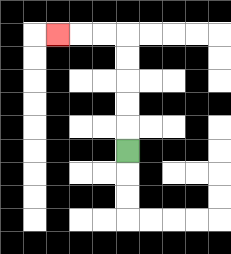{'start': '[5, 6]', 'end': '[2, 1]', 'path_directions': 'U,U,U,U,U,L,L,L', 'path_coordinates': '[[5, 6], [5, 5], [5, 4], [5, 3], [5, 2], [5, 1], [4, 1], [3, 1], [2, 1]]'}